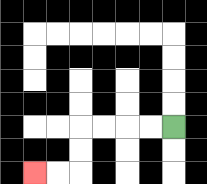{'start': '[7, 5]', 'end': '[1, 7]', 'path_directions': 'L,L,L,L,D,D,L,L', 'path_coordinates': '[[7, 5], [6, 5], [5, 5], [4, 5], [3, 5], [3, 6], [3, 7], [2, 7], [1, 7]]'}